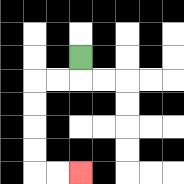{'start': '[3, 2]', 'end': '[3, 7]', 'path_directions': 'D,L,L,D,D,D,D,R,R', 'path_coordinates': '[[3, 2], [3, 3], [2, 3], [1, 3], [1, 4], [1, 5], [1, 6], [1, 7], [2, 7], [3, 7]]'}